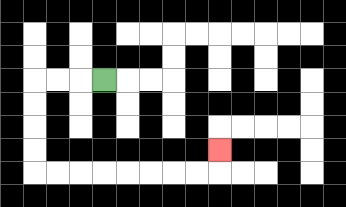{'start': '[4, 3]', 'end': '[9, 6]', 'path_directions': 'L,L,L,D,D,D,D,R,R,R,R,R,R,R,R,U', 'path_coordinates': '[[4, 3], [3, 3], [2, 3], [1, 3], [1, 4], [1, 5], [1, 6], [1, 7], [2, 7], [3, 7], [4, 7], [5, 7], [6, 7], [7, 7], [8, 7], [9, 7], [9, 6]]'}